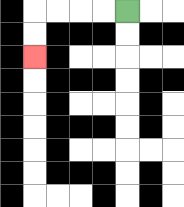{'start': '[5, 0]', 'end': '[1, 2]', 'path_directions': 'L,L,L,L,D,D', 'path_coordinates': '[[5, 0], [4, 0], [3, 0], [2, 0], [1, 0], [1, 1], [1, 2]]'}